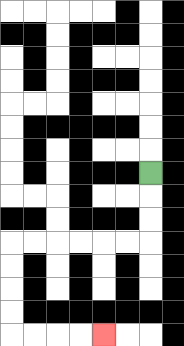{'start': '[6, 7]', 'end': '[4, 14]', 'path_directions': 'D,D,D,L,L,L,L,L,L,D,D,D,D,R,R,R,R', 'path_coordinates': '[[6, 7], [6, 8], [6, 9], [6, 10], [5, 10], [4, 10], [3, 10], [2, 10], [1, 10], [0, 10], [0, 11], [0, 12], [0, 13], [0, 14], [1, 14], [2, 14], [3, 14], [4, 14]]'}